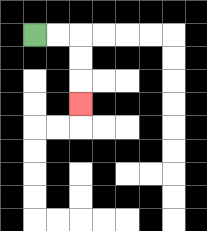{'start': '[1, 1]', 'end': '[3, 4]', 'path_directions': 'R,R,D,D,D', 'path_coordinates': '[[1, 1], [2, 1], [3, 1], [3, 2], [3, 3], [3, 4]]'}